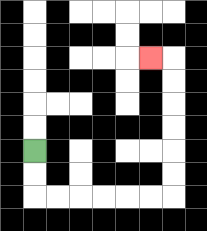{'start': '[1, 6]', 'end': '[6, 2]', 'path_directions': 'D,D,R,R,R,R,R,R,U,U,U,U,U,U,L', 'path_coordinates': '[[1, 6], [1, 7], [1, 8], [2, 8], [3, 8], [4, 8], [5, 8], [6, 8], [7, 8], [7, 7], [7, 6], [7, 5], [7, 4], [7, 3], [7, 2], [6, 2]]'}